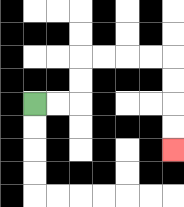{'start': '[1, 4]', 'end': '[7, 6]', 'path_directions': 'R,R,U,U,R,R,R,R,D,D,D,D', 'path_coordinates': '[[1, 4], [2, 4], [3, 4], [3, 3], [3, 2], [4, 2], [5, 2], [6, 2], [7, 2], [7, 3], [7, 4], [7, 5], [7, 6]]'}